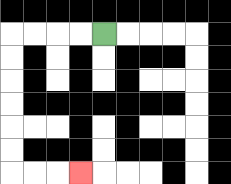{'start': '[4, 1]', 'end': '[3, 7]', 'path_directions': 'L,L,L,L,D,D,D,D,D,D,R,R,R', 'path_coordinates': '[[4, 1], [3, 1], [2, 1], [1, 1], [0, 1], [0, 2], [0, 3], [0, 4], [0, 5], [0, 6], [0, 7], [1, 7], [2, 7], [3, 7]]'}